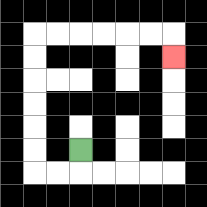{'start': '[3, 6]', 'end': '[7, 2]', 'path_directions': 'D,L,L,U,U,U,U,U,U,R,R,R,R,R,R,D', 'path_coordinates': '[[3, 6], [3, 7], [2, 7], [1, 7], [1, 6], [1, 5], [1, 4], [1, 3], [1, 2], [1, 1], [2, 1], [3, 1], [4, 1], [5, 1], [6, 1], [7, 1], [7, 2]]'}